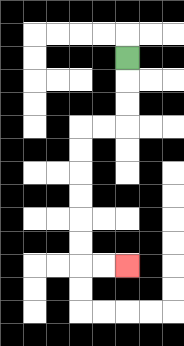{'start': '[5, 2]', 'end': '[5, 11]', 'path_directions': 'D,D,D,L,L,D,D,D,D,D,D,R,R', 'path_coordinates': '[[5, 2], [5, 3], [5, 4], [5, 5], [4, 5], [3, 5], [3, 6], [3, 7], [3, 8], [3, 9], [3, 10], [3, 11], [4, 11], [5, 11]]'}